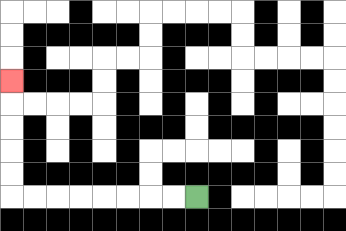{'start': '[8, 8]', 'end': '[0, 3]', 'path_directions': 'L,L,L,L,L,L,L,L,U,U,U,U,U', 'path_coordinates': '[[8, 8], [7, 8], [6, 8], [5, 8], [4, 8], [3, 8], [2, 8], [1, 8], [0, 8], [0, 7], [0, 6], [0, 5], [0, 4], [0, 3]]'}